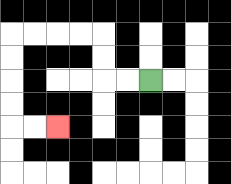{'start': '[6, 3]', 'end': '[2, 5]', 'path_directions': 'L,L,U,U,L,L,L,L,D,D,D,D,R,R', 'path_coordinates': '[[6, 3], [5, 3], [4, 3], [4, 2], [4, 1], [3, 1], [2, 1], [1, 1], [0, 1], [0, 2], [0, 3], [0, 4], [0, 5], [1, 5], [2, 5]]'}